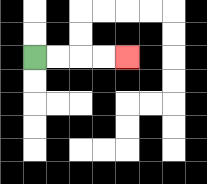{'start': '[1, 2]', 'end': '[5, 2]', 'path_directions': 'R,R,R,R', 'path_coordinates': '[[1, 2], [2, 2], [3, 2], [4, 2], [5, 2]]'}